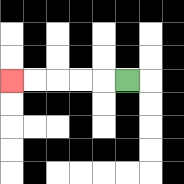{'start': '[5, 3]', 'end': '[0, 3]', 'path_directions': 'L,L,L,L,L', 'path_coordinates': '[[5, 3], [4, 3], [3, 3], [2, 3], [1, 3], [0, 3]]'}